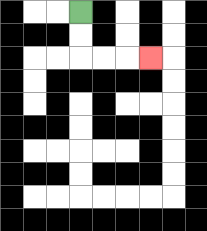{'start': '[3, 0]', 'end': '[6, 2]', 'path_directions': 'D,D,R,R,R', 'path_coordinates': '[[3, 0], [3, 1], [3, 2], [4, 2], [5, 2], [6, 2]]'}